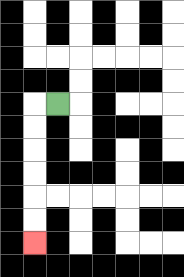{'start': '[2, 4]', 'end': '[1, 10]', 'path_directions': 'L,D,D,D,D,D,D', 'path_coordinates': '[[2, 4], [1, 4], [1, 5], [1, 6], [1, 7], [1, 8], [1, 9], [1, 10]]'}